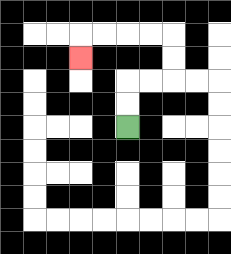{'start': '[5, 5]', 'end': '[3, 2]', 'path_directions': 'U,U,R,R,U,U,L,L,L,L,D', 'path_coordinates': '[[5, 5], [5, 4], [5, 3], [6, 3], [7, 3], [7, 2], [7, 1], [6, 1], [5, 1], [4, 1], [3, 1], [3, 2]]'}